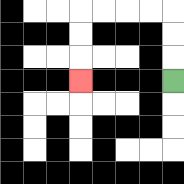{'start': '[7, 3]', 'end': '[3, 3]', 'path_directions': 'U,U,U,L,L,L,L,D,D,D', 'path_coordinates': '[[7, 3], [7, 2], [7, 1], [7, 0], [6, 0], [5, 0], [4, 0], [3, 0], [3, 1], [3, 2], [3, 3]]'}